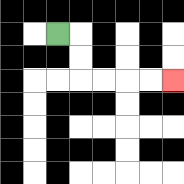{'start': '[2, 1]', 'end': '[7, 3]', 'path_directions': 'R,D,D,R,R,R,R', 'path_coordinates': '[[2, 1], [3, 1], [3, 2], [3, 3], [4, 3], [5, 3], [6, 3], [7, 3]]'}